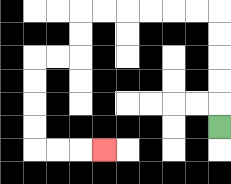{'start': '[9, 5]', 'end': '[4, 6]', 'path_directions': 'U,U,U,U,U,L,L,L,L,L,L,D,D,L,L,D,D,D,D,R,R,R', 'path_coordinates': '[[9, 5], [9, 4], [9, 3], [9, 2], [9, 1], [9, 0], [8, 0], [7, 0], [6, 0], [5, 0], [4, 0], [3, 0], [3, 1], [3, 2], [2, 2], [1, 2], [1, 3], [1, 4], [1, 5], [1, 6], [2, 6], [3, 6], [4, 6]]'}